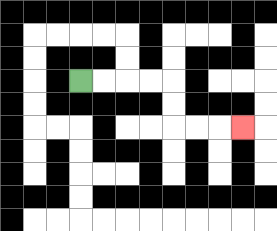{'start': '[3, 3]', 'end': '[10, 5]', 'path_directions': 'R,R,R,R,D,D,R,R,R', 'path_coordinates': '[[3, 3], [4, 3], [5, 3], [6, 3], [7, 3], [7, 4], [7, 5], [8, 5], [9, 5], [10, 5]]'}